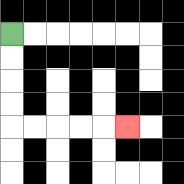{'start': '[0, 1]', 'end': '[5, 5]', 'path_directions': 'D,D,D,D,R,R,R,R,R', 'path_coordinates': '[[0, 1], [0, 2], [0, 3], [0, 4], [0, 5], [1, 5], [2, 5], [3, 5], [4, 5], [5, 5]]'}